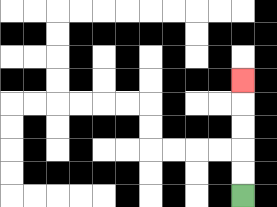{'start': '[10, 8]', 'end': '[10, 3]', 'path_directions': 'U,U,U,U,U', 'path_coordinates': '[[10, 8], [10, 7], [10, 6], [10, 5], [10, 4], [10, 3]]'}